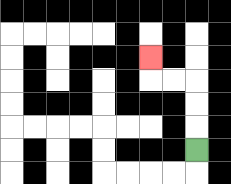{'start': '[8, 6]', 'end': '[6, 2]', 'path_directions': 'U,U,U,L,L,U', 'path_coordinates': '[[8, 6], [8, 5], [8, 4], [8, 3], [7, 3], [6, 3], [6, 2]]'}